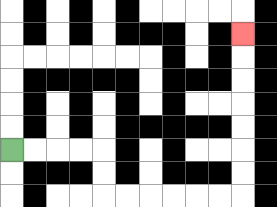{'start': '[0, 6]', 'end': '[10, 1]', 'path_directions': 'R,R,R,R,D,D,R,R,R,R,R,R,U,U,U,U,U,U,U', 'path_coordinates': '[[0, 6], [1, 6], [2, 6], [3, 6], [4, 6], [4, 7], [4, 8], [5, 8], [6, 8], [7, 8], [8, 8], [9, 8], [10, 8], [10, 7], [10, 6], [10, 5], [10, 4], [10, 3], [10, 2], [10, 1]]'}